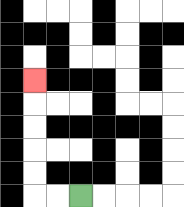{'start': '[3, 8]', 'end': '[1, 3]', 'path_directions': 'L,L,U,U,U,U,U', 'path_coordinates': '[[3, 8], [2, 8], [1, 8], [1, 7], [1, 6], [1, 5], [1, 4], [1, 3]]'}